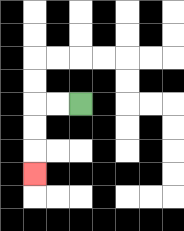{'start': '[3, 4]', 'end': '[1, 7]', 'path_directions': 'L,L,D,D,D', 'path_coordinates': '[[3, 4], [2, 4], [1, 4], [1, 5], [1, 6], [1, 7]]'}